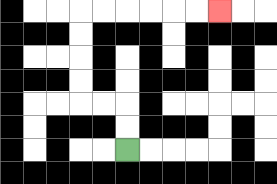{'start': '[5, 6]', 'end': '[9, 0]', 'path_directions': 'U,U,L,L,U,U,U,U,R,R,R,R,R,R', 'path_coordinates': '[[5, 6], [5, 5], [5, 4], [4, 4], [3, 4], [3, 3], [3, 2], [3, 1], [3, 0], [4, 0], [5, 0], [6, 0], [7, 0], [8, 0], [9, 0]]'}